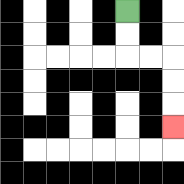{'start': '[5, 0]', 'end': '[7, 5]', 'path_directions': 'D,D,R,R,D,D,D', 'path_coordinates': '[[5, 0], [5, 1], [5, 2], [6, 2], [7, 2], [7, 3], [7, 4], [7, 5]]'}